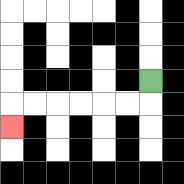{'start': '[6, 3]', 'end': '[0, 5]', 'path_directions': 'D,L,L,L,L,L,L,D', 'path_coordinates': '[[6, 3], [6, 4], [5, 4], [4, 4], [3, 4], [2, 4], [1, 4], [0, 4], [0, 5]]'}